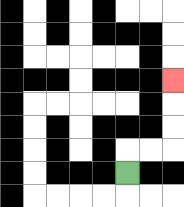{'start': '[5, 7]', 'end': '[7, 3]', 'path_directions': 'U,R,R,U,U,U', 'path_coordinates': '[[5, 7], [5, 6], [6, 6], [7, 6], [7, 5], [7, 4], [7, 3]]'}